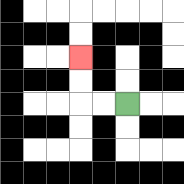{'start': '[5, 4]', 'end': '[3, 2]', 'path_directions': 'L,L,U,U', 'path_coordinates': '[[5, 4], [4, 4], [3, 4], [3, 3], [3, 2]]'}